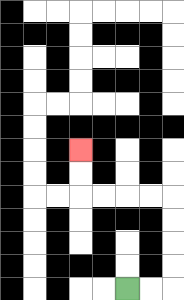{'start': '[5, 12]', 'end': '[3, 6]', 'path_directions': 'R,R,U,U,U,U,L,L,L,L,U,U', 'path_coordinates': '[[5, 12], [6, 12], [7, 12], [7, 11], [7, 10], [7, 9], [7, 8], [6, 8], [5, 8], [4, 8], [3, 8], [3, 7], [3, 6]]'}